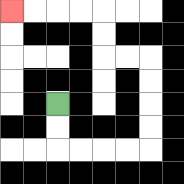{'start': '[2, 4]', 'end': '[0, 0]', 'path_directions': 'D,D,R,R,R,R,U,U,U,U,L,L,U,U,L,L,L,L', 'path_coordinates': '[[2, 4], [2, 5], [2, 6], [3, 6], [4, 6], [5, 6], [6, 6], [6, 5], [6, 4], [6, 3], [6, 2], [5, 2], [4, 2], [4, 1], [4, 0], [3, 0], [2, 0], [1, 0], [0, 0]]'}